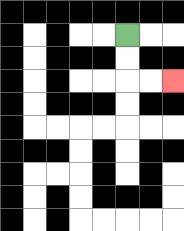{'start': '[5, 1]', 'end': '[7, 3]', 'path_directions': 'D,D,R,R', 'path_coordinates': '[[5, 1], [5, 2], [5, 3], [6, 3], [7, 3]]'}